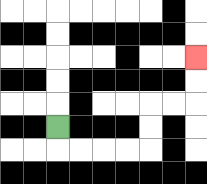{'start': '[2, 5]', 'end': '[8, 2]', 'path_directions': 'D,R,R,R,R,U,U,R,R,U,U', 'path_coordinates': '[[2, 5], [2, 6], [3, 6], [4, 6], [5, 6], [6, 6], [6, 5], [6, 4], [7, 4], [8, 4], [8, 3], [8, 2]]'}